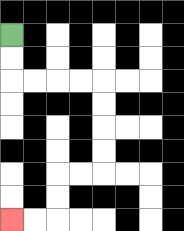{'start': '[0, 1]', 'end': '[0, 9]', 'path_directions': 'D,D,R,R,R,R,D,D,D,D,L,L,D,D,L,L', 'path_coordinates': '[[0, 1], [0, 2], [0, 3], [1, 3], [2, 3], [3, 3], [4, 3], [4, 4], [4, 5], [4, 6], [4, 7], [3, 7], [2, 7], [2, 8], [2, 9], [1, 9], [0, 9]]'}